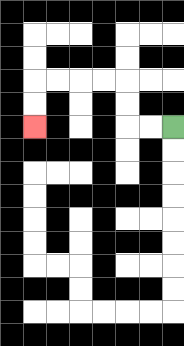{'start': '[7, 5]', 'end': '[1, 5]', 'path_directions': 'L,L,U,U,L,L,L,L,D,D', 'path_coordinates': '[[7, 5], [6, 5], [5, 5], [5, 4], [5, 3], [4, 3], [3, 3], [2, 3], [1, 3], [1, 4], [1, 5]]'}